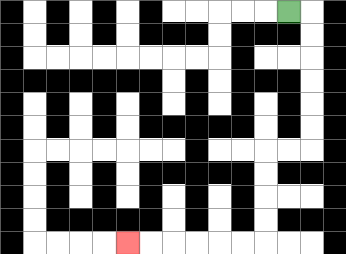{'start': '[12, 0]', 'end': '[5, 10]', 'path_directions': 'R,D,D,D,D,D,D,L,L,D,D,D,D,L,L,L,L,L,L', 'path_coordinates': '[[12, 0], [13, 0], [13, 1], [13, 2], [13, 3], [13, 4], [13, 5], [13, 6], [12, 6], [11, 6], [11, 7], [11, 8], [11, 9], [11, 10], [10, 10], [9, 10], [8, 10], [7, 10], [6, 10], [5, 10]]'}